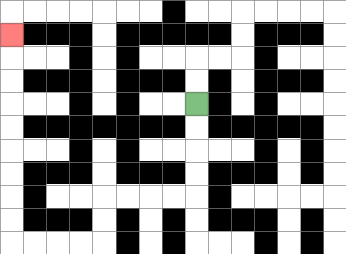{'start': '[8, 4]', 'end': '[0, 1]', 'path_directions': 'D,D,D,D,L,L,L,L,D,D,L,L,L,L,U,U,U,U,U,U,U,U,U', 'path_coordinates': '[[8, 4], [8, 5], [8, 6], [8, 7], [8, 8], [7, 8], [6, 8], [5, 8], [4, 8], [4, 9], [4, 10], [3, 10], [2, 10], [1, 10], [0, 10], [0, 9], [0, 8], [0, 7], [0, 6], [0, 5], [0, 4], [0, 3], [0, 2], [0, 1]]'}